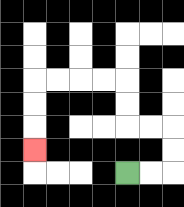{'start': '[5, 7]', 'end': '[1, 6]', 'path_directions': 'R,R,U,U,L,L,U,U,L,L,L,L,D,D,D', 'path_coordinates': '[[5, 7], [6, 7], [7, 7], [7, 6], [7, 5], [6, 5], [5, 5], [5, 4], [5, 3], [4, 3], [3, 3], [2, 3], [1, 3], [1, 4], [1, 5], [1, 6]]'}